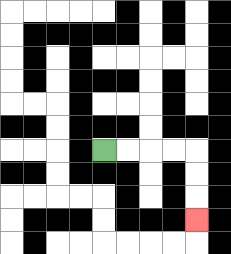{'start': '[4, 6]', 'end': '[8, 9]', 'path_directions': 'R,R,R,R,D,D,D', 'path_coordinates': '[[4, 6], [5, 6], [6, 6], [7, 6], [8, 6], [8, 7], [8, 8], [8, 9]]'}